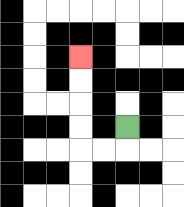{'start': '[5, 5]', 'end': '[3, 2]', 'path_directions': 'D,L,L,U,U,U,U', 'path_coordinates': '[[5, 5], [5, 6], [4, 6], [3, 6], [3, 5], [3, 4], [3, 3], [3, 2]]'}